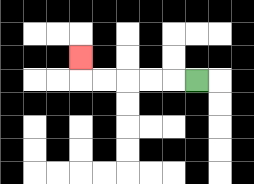{'start': '[8, 3]', 'end': '[3, 2]', 'path_directions': 'L,L,L,L,L,U', 'path_coordinates': '[[8, 3], [7, 3], [6, 3], [5, 3], [4, 3], [3, 3], [3, 2]]'}